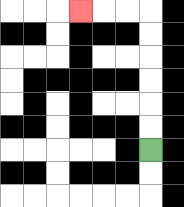{'start': '[6, 6]', 'end': '[3, 0]', 'path_directions': 'U,U,U,U,U,U,L,L,L', 'path_coordinates': '[[6, 6], [6, 5], [6, 4], [6, 3], [6, 2], [6, 1], [6, 0], [5, 0], [4, 0], [3, 0]]'}